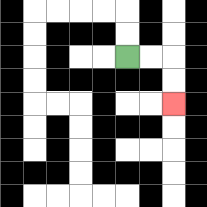{'start': '[5, 2]', 'end': '[7, 4]', 'path_directions': 'R,R,D,D', 'path_coordinates': '[[5, 2], [6, 2], [7, 2], [7, 3], [7, 4]]'}